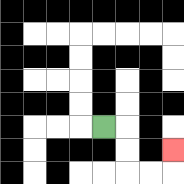{'start': '[4, 5]', 'end': '[7, 6]', 'path_directions': 'R,D,D,R,R,U', 'path_coordinates': '[[4, 5], [5, 5], [5, 6], [5, 7], [6, 7], [7, 7], [7, 6]]'}